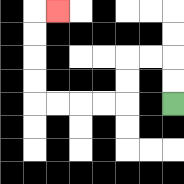{'start': '[7, 4]', 'end': '[2, 0]', 'path_directions': 'U,U,L,L,D,D,L,L,L,L,U,U,U,U,R', 'path_coordinates': '[[7, 4], [7, 3], [7, 2], [6, 2], [5, 2], [5, 3], [5, 4], [4, 4], [3, 4], [2, 4], [1, 4], [1, 3], [1, 2], [1, 1], [1, 0], [2, 0]]'}